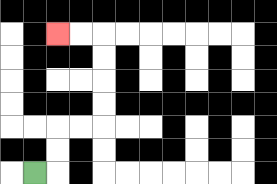{'start': '[1, 7]', 'end': '[2, 1]', 'path_directions': 'R,U,U,R,R,U,U,U,U,L,L', 'path_coordinates': '[[1, 7], [2, 7], [2, 6], [2, 5], [3, 5], [4, 5], [4, 4], [4, 3], [4, 2], [4, 1], [3, 1], [2, 1]]'}